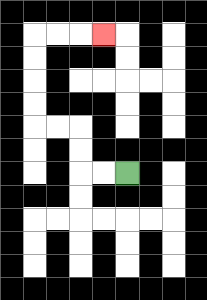{'start': '[5, 7]', 'end': '[4, 1]', 'path_directions': 'L,L,U,U,L,L,U,U,U,U,R,R,R', 'path_coordinates': '[[5, 7], [4, 7], [3, 7], [3, 6], [3, 5], [2, 5], [1, 5], [1, 4], [1, 3], [1, 2], [1, 1], [2, 1], [3, 1], [4, 1]]'}